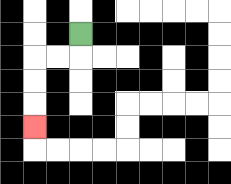{'start': '[3, 1]', 'end': '[1, 5]', 'path_directions': 'D,L,L,D,D,D', 'path_coordinates': '[[3, 1], [3, 2], [2, 2], [1, 2], [1, 3], [1, 4], [1, 5]]'}